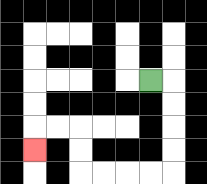{'start': '[6, 3]', 'end': '[1, 6]', 'path_directions': 'R,D,D,D,D,L,L,L,L,U,U,L,L,D', 'path_coordinates': '[[6, 3], [7, 3], [7, 4], [7, 5], [7, 6], [7, 7], [6, 7], [5, 7], [4, 7], [3, 7], [3, 6], [3, 5], [2, 5], [1, 5], [1, 6]]'}